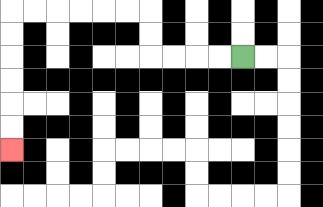{'start': '[10, 2]', 'end': '[0, 6]', 'path_directions': 'L,L,L,L,U,U,L,L,L,L,L,L,D,D,D,D,D,D', 'path_coordinates': '[[10, 2], [9, 2], [8, 2], [7, 2], [6, 2], [6, 1], [6, 0], [5, 0], [4, 0], [3, 0], [2, 0], [1, 0], [0, 0], [0, 1], [0, 2], [0, 3], [0, 4], [0, 5], [0, 6]]'}